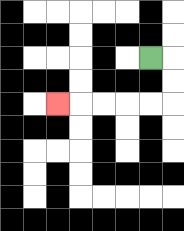{'start': '[6, 2]', 'end': '[2, 4]', 'path_directions': 'R,D,D,L,L,L,L,L', 'path_coordinates': '[[6, 2], [7, 2], [7, 3], [7, 4], [6, 4], [5, 4], [4, 4], [3, 4], [2, 4]]'}